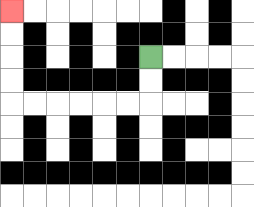{'start': '[6, 2]', 'end': '[0, 0]', 'path_directions': 'D,D,L,L,L,L,L,L,U,U,U,U', 'path_coordinates': '[[6, 2], [6, 3], [6, 4], [5, 4], [4, 4], [3, 4], [2, 4], [1, 4], [0, 4], [0, 3], [0, 2], [0, 1], [0, 0]]'}